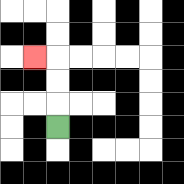{'start': '[2, 5]', 'end': '[1, 2]', 'path_directions': 'U,U,U,L', 'path_coordinates': '[[2, 5], [2, 4], [2, 3], [2, 2], [1, 2]]'}